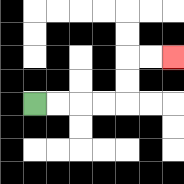{'start': '[1, 4]', 'end': '[7, 2]', 'path_directions': 'R,R,R,R,U,U,R,R', 'path_coordinates': '[[1, 4], [2, 4], [3, 4], [4, 4], [5, 4], [5, 3], [5, 2], [6, 2], [7, 2]]'}